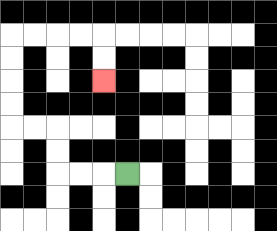{'start': '[5, 7]', 'end': '[4, 3]', 'path_directions': 'L,L,L,U,U,L,L,U,U,U,U,R,R,R,R,D,D', 'path_coordinates': '[[5, 7], [4, 7], [3, 7], [2, 7], [2, 6], [2, 5], [1, 5], [0, 5], [0, 4], [0, 3], [0, 2], [0, 1], [1, 1], [2, 1], [3, 1], [4, 1], [4, 2], [4, 3]]'}